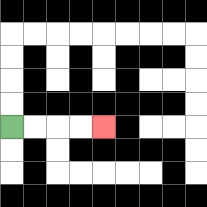{'start': '[0, 5]', 'end': '[4, 5]', 'path_directions': 'R,R,R,R', 'path_coordinates': '[[0, 5], [1, 5], [2, 5], [3, 5], [4, 5]]'}